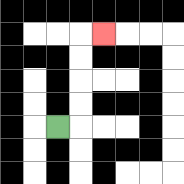{'start': '[2, 5]', 'end': '[4, 1]', 'path_directions': 'R,U,U,U,U,R', 'path_coordinates': '[[2, 5], [3, 5], [3, 4], [3, 3], [3, 2], [3, 1], [4, 1]]'}